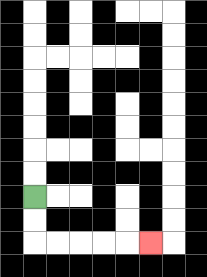{'start': '[1, 8]', 'end': '[6, 10]', 'path_directions': 'D,D,R,R,R,R,R', 'path_coordinates': '[[1, 8], [1, 9], [1, 10], [2, 10], [3, 10], [4, 10], [5, 10], [6, 10]]'}